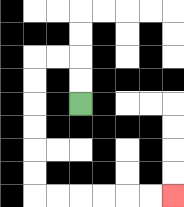{'start': '[3, 4]', 'end': '[7, 8]', 'path_directions': 'U,U,L,L,D,D,D,D,D,D,R,R,R,R,R,R', 'path_coordinates': '[[3, 4], [3, 3], [3, 2], [2, 2], [1, 2], [1, 3], [1, 4], [1, 5], [1, 6], [1, 7], [1, 8], [2, 8], [3, 8], [4, 8], [5, 8], [6, 8], [7, 8]]'}